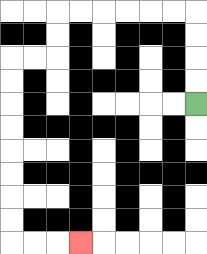{'start': '[8, 4]', 'end': '[3, 10]', 'path_directions': 'U,U,U,U,L,L,L,L,L,L,D,D,L,L,D,D,D,D,D,D,D,D,R,R,R', 'path_coordinates': '[[8, 4], [8, 3], [8, 2], [8, 1], [8, 0], [7, 0], [6, 0], [5, 0], [4, 0], [3, 0], [2, 0], [2, 1], [2, 2], [1, 2], [0, 2], [0, 3], [0, 4], [0, 5], [0, 6], [0, 7], [0, 8], [0, 9], [0, 10], [1, 10], [2, 10], [3, 10]]'}